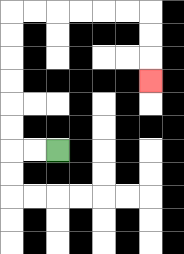{'start': '[2, 6]', 'end': '[6, 3]', 'path_directions': 'L,L,U,U,U,U,U,U,R,R,R,R,R,R,D,D,D', 'path_coordinates': '[[2, 6], [1, 6], [0, 6], [0, 5], [0, 4], [0, 3], [0, 2], [0, 1], [0, 0], [1, 0], [2, 0], [3, 0], [4, 0], [5, 0], [6, 0], [6, 1], [6, 2], [6, 3]]'}